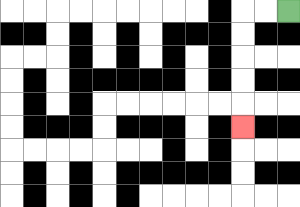{'start': '[12, 0]', 'end': '[10, 5]', 'path_directions': 'L,L,D,D,D,D,D', 'path_coordinates': '[[12, 0], [11, 0], [10, 0], [10, 1], [10, 2], [10, 3], [10, 4], [10, 5]]'}